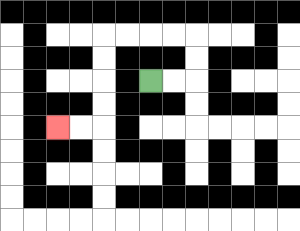{'start': '[6, 3]', 'end': '[2, 5]', 'path_directions': 'R,R,U,U,L,L,L,L,D,D,D,D,L,L', 'path_coordinates': '[[6, 3], [7, 3], [8, 3], [8, 2], [8, 1], [7, 1], [6, 1], [5, 1], [4, 1], [4, 2], [4, 3], [4, 4], [4, 5], [3, 5], [2, 5]]'}